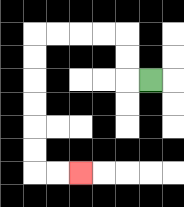{'start': '[6, 3]', 'end': '[3, 7]', 'path_directions': 'L,U,U,L,L,L,L,D,D,D,D,D,D,R,R', 'path_coordinates': '[[6, 3], [5, 3], [5, 2], [5, 1], [4, 1], [3, 1], [2, 1], [1, 1], [1, 2], [1, 3], [1, 4], [1, 5], [1, 6], [1, 7], [2, 7], [3, 7]]'}